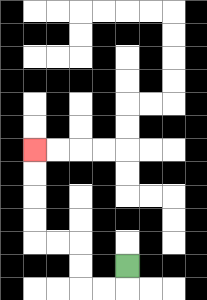{'start': '[5, 11]', 'end': '[1, 6]', 'path_directions': 'D,L,L,U,U,L,L,U,U,U,U', 'path_coordinates': '[[5, 11], [5, 12], [4, 12], [3, 12], [3, 11], [3, 10], [2, 10], [1, 10], [1, 9], [1, 8], [1, 7], [1, 6]]'}